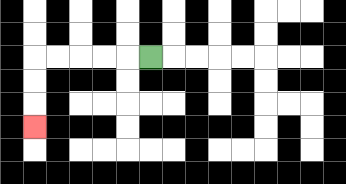{'start': '[6, 2]', 'end': '[1, 5]', 'path_directions': 'L,L,L,L,L,D,D,D', 'path_coordinates': '[[6, 2], [5, 2], [4, 2], [3, 2], [2, 2], [1, 2], [1, 3], [1, 4], [1, 5]]'}